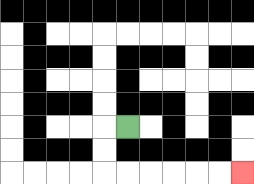{'start': '[5, 5]', 'end': '[10, 7]', 'path_directions': 'L,D,D,R,R,R,R,R,R', 'path_coordinates': '[[5, 5], [4, 5], [4, 6], [4, 7], [5, 7], [6, 7], [7, 7], [8, 7], [9, 7], [10, 7]]'}